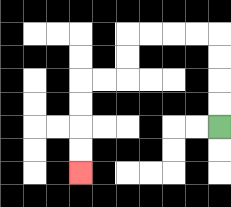{'start': '[9, 5]', 'end': '[3, 7]', 'path_directions': 'U,U,U,U,L,L,L,L,D,D,L,L,D,D,D,D', 'path_coordinates': '[[9, 5], [9, 4], [9, 3], [9, 2], [9, 1], [8, 1], [7, 1], [6, 1], [5, 1], [5, 2], [5, 3], [4, 3], [3, 3], [3, 4], [3, 5], [3, 6], [3, 7]]'}